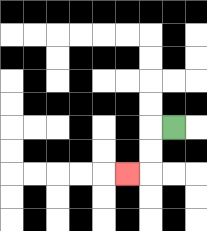{'start': '[7, 5]', 'end': '[5, 7]', 'path_directions': 'L,D,D,L', 'path_coordinates': '[[7, 5], [6, 5], [6, 6], [6, 7], [5, 7]]'}